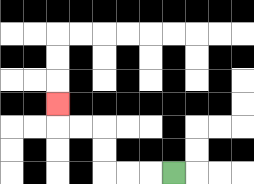{'start': '[7, 7]', 'end': '[2, 4]', 'path_directions': 'L,L,L,U,U,L,L,U', 'path_coordinates': '[[7, 7], [6, 7], [5, 7], [4, 7], [4, 6], [4, 5], [3, 5], [2, 5], [2, 4]]'}